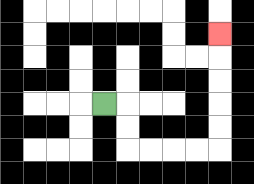{'start': '[4, 4]', 'end': '[9, 1]', 'path_directions': 'R,D,D,R,R,R,R,U,U,U,U,U', 'path_coordinates': '[[4, 4], [5, 4], [5, 5], [5, 6], [6, 6], [7, 6], [8, 6], [9, 6], [9, 5], [9, 4], [9, 3], [9, 2], [9, 1]]'}